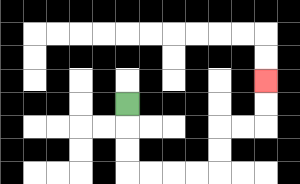{'start': '[5, 4]', 'end': '[11, 3]', 'path_directions': 'D,D,D,R,R,R,R,U,U,R,R,U,U', 'path_coordinates': '[[5, 4], [5, 5], [5, 6], [5, 7], [6, 7], [7, 7], [8, 7], [9, 7], [9, 6], [9, 5], [10, 5], [11, 5], [11, 4], [11, 3]]'}